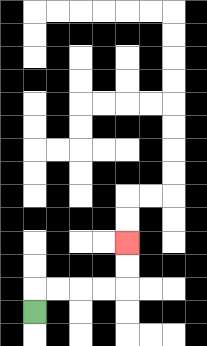{'start': '[1, 13]', 'end': '[5, 10]', 'path_directions': 'U,R,R,R,R,U,U', 'path_coordinates': '[[1, 13], [1, 12], [2, 12], [3, 12], [4, 12], [5, 12], [5, 11], [5, 10]]'}